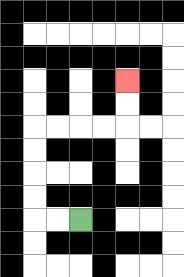{'start': '[3, 9]', 'end': '[5, 3]', 'path_directions': 'L,L,U,U,U,U,R,R,R,R,U,U', 'path_coordinates': '[[3, 9], [2, 9], [1, 9], [1, 8], [1, 7], [1, 6], [1, 5], [2, 5], [3, 5], [4, 5], [5, 5], [5, 4], [5, 3]]'}